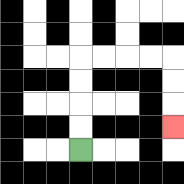{'start': '[3, 6]', 'end': '[7, 5]', 'path_directions': 'U,U,U,U,R,R,R,R,D,D,D', 'path_coordinates': '[[3, 6], [3, 5], [3, 4], [3, 3], [3, 2], [4, 2], [5, 2], [6, 2], [7, 2], [7, 3], [7, 4], [7, 5]]'}